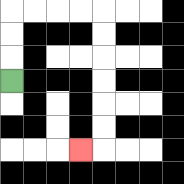{'start': '[0, 3]', 'end': '[3, 6]', 'path_directions': 'U,U,U,R,R,R,R,D,D,D,D,D,D,L', 'path_coordinates': '[[0, 3], [0, 2], [0, 1], [0, 0], [1, 0], [2, 0], [3, 0], [4, 0], [4, 1], [4, 2], [4, 3], [4, 4], [4, 5], [4, 6], [3, 6]]'}